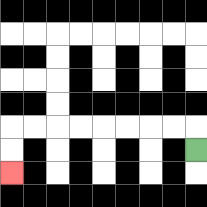{'start': '[8, 6]', 'end': '[0, 7]', 'path_directions': 'U,L,L,L,L,L,L,L,L,D,D', 'path_coordinates': '[[8, 6], [8, 5], [7, 5], [6, 5], [5, 5], [4, 5], [3, 5], [2, 5], [1, 5], [0, 5], [0, 6], [0, 7]]'}